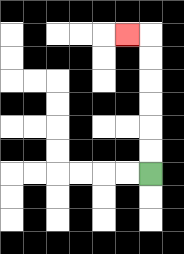{'start': '[6, 7]', 'end': '[5, 1]', 'path_directions': 'U,U,U,U,U,U,L', 'path_coordinates': '[[6, 7], [6, 6], [6, 5], [6, 4], [6, 3], [6, 2], [6, 1], [5, 1]]'}